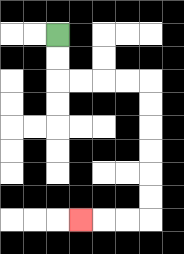{'start': '[2, 1]', 'end': '[3, 9]', 'path_directions': 'D,D,R,R,R,R,D,D,D,D,D,D,L,L,L', 'path_coordinates': '[[2, 1], [2, 2], [2, 3], [3, 3], [4, 3], [5, 3], [6, 3], [6, 4], [6, 5], [6, 6], [6, 7], [6, 8], [6, 9], [5, 9], [4, 9], [3, 9]]'}